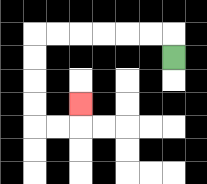{'start': '[7, 2]', 'end': '[3, 4]', 'path_directions': 'U,L,L,L,L,L,L,D,D,D,D,R,R,U', 'path_coordinates': '[[7, 2], [7, 1], [6, 1], [5, 1], [4, 1], [3, 1], [2, 1], [1, 1], [1, 2], [1, 3], [1, 4], [1, 5], [2, 5], [3, 5], [3, 4]]'}